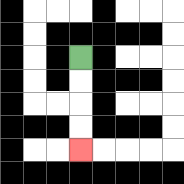{'start': '[3, 2]', 'end': '[3, 6]', 'path_directions': 'D,D,D,D', 'path_coordinates': '[[3, 2], [3, 3], [3, 4], [3, 5], [3, 6]]'}